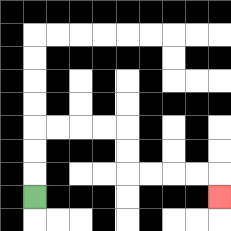{'start': '[1, 8]', 'end': '[9, 8]', 'path_directions': 'U,U,U,R,R,R,R,D,D,R,R,R,R,D', 'path_coordinates': '[[1, 8], [1, 7], [1, 6], [1, 5], [2, 5], [3, 5], [4, 5], [5, 5], [5, 6], [5, 7], [6, 7], [7, 7], [8, 7], [9, 7], [9, 8]]'}